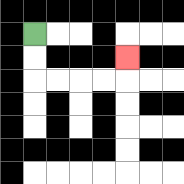{'start': '[1, 1]', 'end': '[5, 2]', 'path_directions': 'D,D,R,R,R,R,U', 'path_coordinates': '[[1, 1], [1, 2], [1, 3], [2, 3], [3, 3], [4, 3], [5, 3], [5, 2]]'}